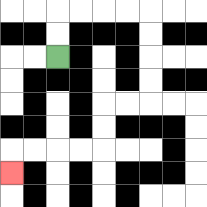{'start': '[2, 2]', 'end': '[0, 7]', 'path_directions': 'U,U,R,R,R,R,D,D,D,D,L,L,D,D,L,L,L,L,D', 'path_coordinates': '[[2, 2], [2, 1], [2, 0], [3, 0], [4, 0], [5, 0], [6, 0], [6, 1], [6, 2], [6, 3], [6, 4], [5, 4], [4, 4], [4, 5], [4, 6], [3, 6], [2, 6], [1, 6], [0, 6], [0, 7]]'}